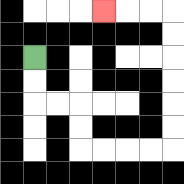{'start': '[1, 2]', 'end': '[4, 0]', 'path_directions': 'D,D,R,R,D,D,R,R,R,R,U,U,U,U,U,U,L,L,L', 'path_coordinates': '[[1, 2], [1, 3], [1, 4], [2, 4], [3, 4], [3, 5], [3, 6], [4, 6], [5, 6], [6, 6], [7, 6], [7, 5], [7, 4], [7, 3], [7, 2], [7, 1], [7, 0], [6, 0], [5, 0], [4, 0]]'}